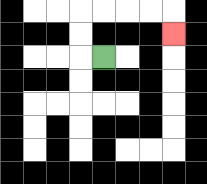{'start': '[4, 2]', 'end': '[7, 1]', 'path_directions': 'L,U,U,R,R,R,R,D', 'path_coordinates': '[[4, 2], [3, 2], [3, 1], [3, 0], [4, 0], [5, 0], [6, 0], [7, 0], [7, 1]]'}